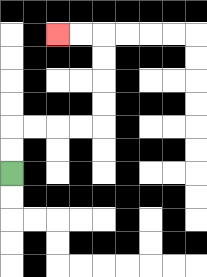{'start': '[0, 7]', 'end': '[2, 1]', 'path_directions': 'U,U,R,R,R,R,U,U,U,U,L,L', 'path_coordinates': '[[0, 7], [0, 6], [0, 5], [1, 5], [2, 5], [3, 5], [4, 5], [4, 4], [4, 3], [4, 2], [4, 1], [3, 1], [2, 1]]'}